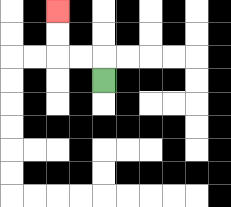{'start': '[4, 3]', 'end': '[2, 0]', 'path_directions': 'U,L,L,U,U', 'path_coordinates': '[[4, 3], [4, 2], [3, 2], [2, 2], [2, 1], [2, 0]]'}